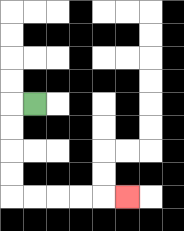{'start': '[1, 4]', 'end': '[5, 8]', 'path_directions': 'L,D,D,D,D,R,R,R,R,R', 'path_coordinates': '[[1, 4], [0, 4], [0, 5], [0, 6], [0, 7], [0, 8], [1, 8], [2, 8], [3, 8], [4, 8], [5, 8]]'}